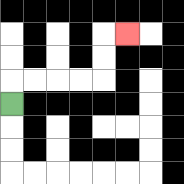{'start': '[0, 4]', 'end': '[5, 1]', 'path_directions': 'U,R,R,R,R,U,U,R', 'path_coordinates': '[[0, 4], [0, 3], [1, 3], [2, 3], [3, 3], [4, 3], [4, 2], [4, 1], [5, 1]]'}